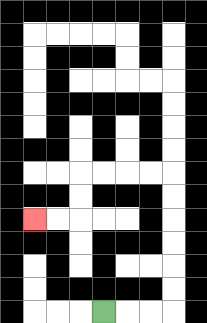{'start': '[4, 13]', 'end': '[1, 9]', 'path_directions': 'R,R,R,U,U,U,U,U,U,L,L,L,L,D,D,L,L', 'path_coordinates': '[[4, 13], [5, 13], [6, 13], [7, 13], [7, 12], [7, 11], [7, 10], [7, 9], [7, 8], [7, 7], [6, 7], [5, 7], [4, 7], [3, 7], [3, 8], [3, 9], [2, 9], [1, 9]]'}